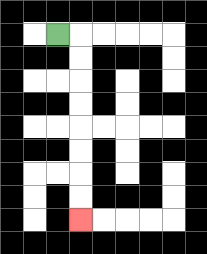{'start': '[2, 1]', 'end': '[3, 9]', 'path_directions': 'R,D,D,D,D,D,D,D,D', 'path_coordinates': '[[2, 1], [3, 1], [3, 2], [3, 3], [3, 4], [3, 5], [3, 6], [3, 7], [3, 8], [3, 9]]'}